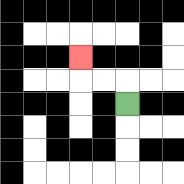{'start': '[5, 4]', 'end': '[3, 2]', 'path_directions': 'U,L,L,U', 'path_coordinates': '[[5, 4], [5, 3], [4, 3], [3, 3], [3, 2]]'}